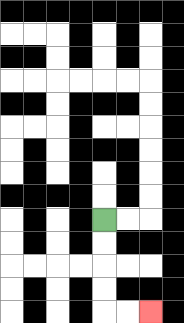{'start': '[4, 9]', 'end': '[6, 13]', 'path_directions': 'D,D,D,D,R,R', 'path_coordinates': '[[4, 9], [4, 10], [4, 11], [4, 12], [4, 13], [5, 13], [6, 13]]'}